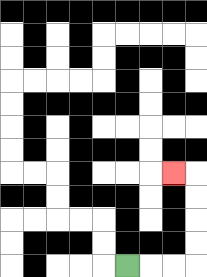{'start': '[5, 11]', 'end': '[7, 7]', 'path_directions': 'R,R,R,U,U,U,U,L', 'path_coordinates': '[[5, 11], [6, 11], [7, 11], [8, 11], [8, 10], [8, 9], [8, 8], [8, 7], [7, 7]]'}